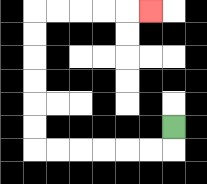{'start': '[7, 5]', 'end': '[6, 0]', 'path_directions': 'D,L,L,L,L,L,L,U,U,U,U,U,U,R,R,R,R,R', 'path_coordinates': '[[7, 5], [7, 6], [6, 6], [5, 6], [4, 6], [3, 6], [2, 6], [1, 6], [1, 5], [1, 4], [1, 3], [1, 2], [1, 1], [1, 0], [2, 0], [3, 0], [4, 0], [5, 0], [6, 0]]'}